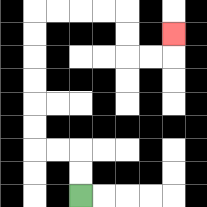{'start': '[3, 8]', 'end': '[7, 1]', 'path_directions': 'U,U,L,L,U,U,U,U,U,U,R,R,R,R,D,D,R,R,U', 'path_coordinates': '[[3, 8], [3, 7], [3, 6], [2, 6], [1, 6], [1, 5], [1, 4], [1, 3], [1, 2], [1, 1], [1, 0], [2, 0], [3, 0], [4, 0], [5, 0], [5, 1], [5, 2], [6, 2], [7, 2], [7, 1]]'}